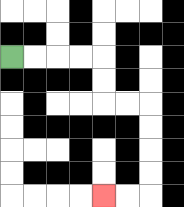{'start': '[0, 2]', 'end': '[4, 8]', 'path_directions': 'R,R,R,R,D,D,R,R,D,D,D,D,L,L', 'path_coordinates': '[[0, 2], [1, 2], [2, 2], [3, 2], [4, 2], [4, 3], [4, 4], [5, 4], [6, 4], [6, 5], [6, 6], [6, 7], [6, 8], [5, 8], [4, 8]]'}